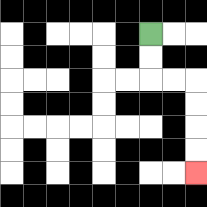{'start': '[6, 1]', 'end': '[8, 7]', 'path_directions': 'D,D,R,R,D,D,D,D', 'path_coordinates': '[[6, 1], [6, 2], [6, 3], [7, 3], [8, 3], [8, 4], [8, 5], [8, 6], [8, 7]]'}